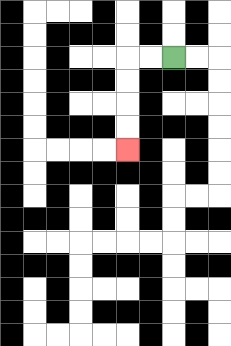{'start': '[7, 2]', 'end': '[5, 6]', 'path_directions': 'L,L,D,D,D,D', 'path_coordinates': '[[7, 2], [6, 2], [5, 2], [5, 3], [5, 4], [5, 5], [5, 6]]'}